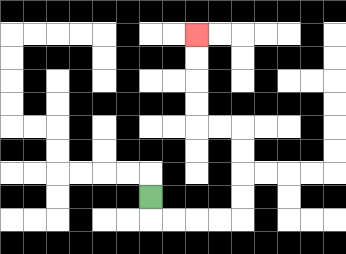{'start': '[6, 8]', 'end': '[8, 1]', 'path_directions': 'D,R,R,R,R,U,U,U,U,L,L,U,U,U,U', 'path_coordinates': '[[6, 8], [6, 9], [7, 9], [8, 9], [9, 9], [10, 9], [10, 8], [10, 7], [10, 6], [10, 5], [9, 5], [8, 5], [8, 4], [8, 3], [8, 2], [8, 1]]'}